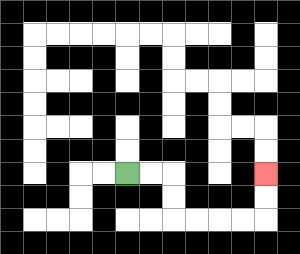{'start': '[5, 7]', 'end': '[11, 7]', 'path_directions': 'R,R,D,D,R,R,R,R,U,U', 'path_coordinates': '[[5, 7], [6, 7], [7, 7], [7, 8], [7, 9], [8, 9], [9, 9], [10, 9], [11, 9], [11, 8], [11, 7]]'}